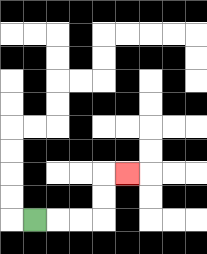{'start': '[1, 9]', 'end': '[5, 7]', 'path_directions': 'R,R,R,U,U,R', 'path_coordinates': '[[1, 9], [2, 9], [3, 9], [4, 9], [4, 8], [4, 7], [5, 7]]'}